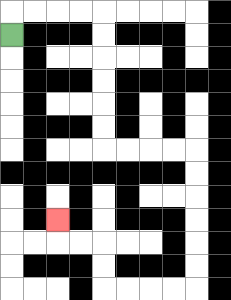{'start': '[0, 1]', 'end': '[2, 9]', 'path_directions': 'U,R,R,R,R,D,D,D,D,D,D,R,R,R,R,D,D,D,D,D,D,L,L,L,L,U,U,L,L,U', 'path_coordinates': '[[0, 1], [0, 0], [1, 0], [2, 0], [3, 0], [4, 0], [4, 1], [4, 2], [4, 3], [4, 4], [4, 5], [4, 6], [5, 6], [6, 6], [7, 6], [8, 6], [8, 7], [8, 8], [8, 9], [8, 10], [8, 11], [8, 12], [7, 12], [6, 12], [5, 12], [4, 12], [4, 11], [4, 10], [3, 10], [2, 10], [2, 9]]'}